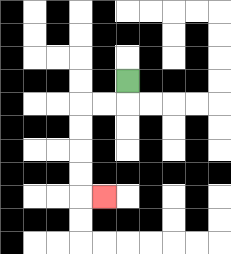{'start': '[5, 3]', 'end': '[4, 8]', 'path_directions': 'D,L,L,D,D,D,D,R', 'path_coordinates': '[[5, 3], [5, 4], [4, 4], [3, 4], [3, 5], [3, 6], [3, 7], [3, 8], [4, 8]]'}